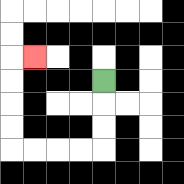{'start': '[4, 3]', 'end': '[1, 2]', 'path_directions': 'D,D,D,L,L,L,L,U,U,U,U,R', 'path_coordinates': '[[4, 3], [4, 4], [4, 5], [4, 6], [3, 6], [2, 6], [1, 6], [0, 6], [0, 5], [0, 4], [0, 3], [0, 2], [1, 2]]'}